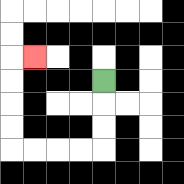{'start': '[4, 3]', 'end': '[1, 2]', 'path_directions': 'D,D,D,L,L,L,L,U,U,U,U,R', 'path_coordinates': '[[4, 3], [4, 4], [4, 5], [4, 6], [3, 6], [2, 6], [1, 6], [0, 6], [0, 5], [0, 4], [0, 3], [0, 2], [1, 2]]'}